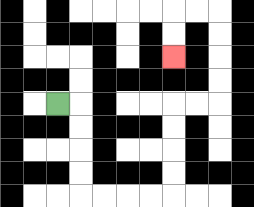{'start': '[2, 4]', 'end': '[7, 2]', 'path_directions': 'R,D,D,D,D,R,R,R,R,U,U,U,U,R,R,U,U,U,U,L,L,D,D', 'path_coordinates': '[[2, 4], [3, 4], [3, 5], [3, 6], [3, 7], [3, 8], [4, 8], [5, 8], [6, 8], [7, 8], [7, 7], [7, 6], [7, 5], [7, 4], [8, 4], [9, 4], [9, 3], [9, 2], [9, 1], [9, 0], [8, 0], [7, 0], [7, 1], [7, 2]]'}